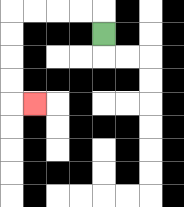{'start': '[4, 1]', 'end': '[1, 4]', 'path_directions': 'U,L,L,L,L,D,D,D,D,R', 'path_coordinates': '[[4, 1], [4, 0], [3, 0], [2, 0], [1, 0], [0, 0], [0, 1], [0, 2], [0, 3], [0, 4], [1, 4]]'}